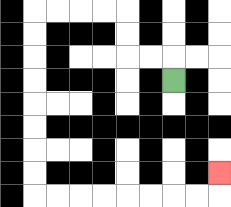{'start': '[7, 3]', 'end': '[9, 7]', 'path_directions': 'U,L,L,U,U,L,L,L,L,D,D,D,D,D,D,D,D,R,R,R,R,R,R,R,R,U', 'path_coordinates': '[[7, 3], [7, 2], [6, 2], [5, 2], [5, 1], [5, 0], [4, 0], [3, 0], [2, 0], [1, 0], [1, 1], [1, 2], [1, 3], [1, 4], [1, 5], [1, 6], [1, 7], [1, 8], [2, 8], [3, 8], [4, 8], [5, 8], [6, 8], [7, 8], [8, 8], [9, 8], [9, 7]]'}